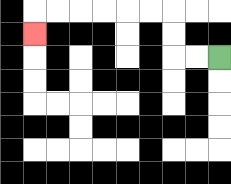{'start': '[9, 2]', 'end': '[1, 1]', 'path_directions': 'L,L,U,U,L,L,L,L,L,L,D', 'path_coordinates': '[[9, 2], [8, 2], [7, 2], [7, 1], [7, 0], [6, 0], [5, 0], [4, 0], [3, 0], [2, 0], [1, 0], [1, 1]]'}